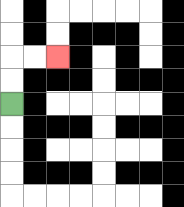{'start': '[0, 4]', 'end': '[2, 2]', 'path_directions': 'U,U,R,R', 'path_coordinates': '[[0, 4], [0, 3], [0, 2], [1, 2], [2, 2]]'}